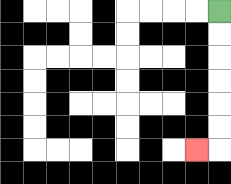{'start': '[9, 0]', 'end': '[8, 6]', 'path_directions': 'D,D,D,D,D,D,L', 'path_coordinates': '[[9, 0], [9, 1], [9, 2], [9, 3], [9, 4], [9, 5], [9, 6], [8, 6]]'}